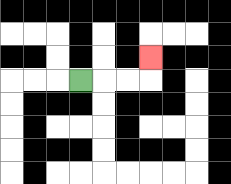{'start': '[3, 3]', 'end': '[6, 2]', 'path_directions': 'R,R,R,U', 'path_coordinates': '[[3, 3], [4, 3], [5, 3], [6, 3], [6, 2]]'}